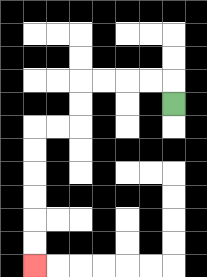{'start': '[7, 4]', 'end': '[1, 11]', 'path_directions': 'U,L,L,L,L,D,D,L,L,D,D,D,D,D,D', 'path_coordinates': '[[7, 4], [7, 3], [6, 3], [5, 3], [4, 3], [3, 3], [3, 4], [3, 5], [2, 5], [1, 5], [1, 6], [1, 7], [1, 8], [1, 9], [1, 10], [1, 11]]'}